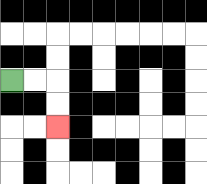{'start': '[0, 3]', 'end': '[2, 5]', 'path_directions': 'R,R,D,D', 'path_coordinates': '[[0, 3], [1, 3], [2, 3], [2, 4], [2, 5]]'}